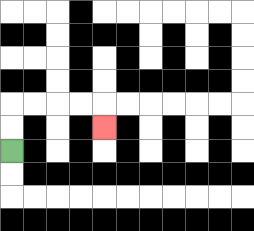{'start': '[0, 6]', 'end': '[4, 5]', 'path_directions': 'U,U,R,R,R,R,D', 'path_coordinates': '[[0, 6], [0, 5], [0, 4], [1, 4], [2, 4], [3, 4], [4, 4], [4, 5]]'}